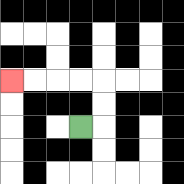{'start': '[3, 5]', 'end': '[0, 3]', 'path_directions': 'R,U,U,L,L,L,L', 'path_coordinates': '[[3, 5], [4, 5], [4, 4], [4, 3], [3, 3], [2, 3], [1, 3], [0, 3]]'}